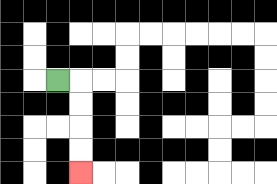{'start': '[2, 3]', 'end': '[3, 7]', 'path_directions': 'R,D,D,D,D', 'path_coordinates': '[[2, 3], [3, 3], [3, 4], [3, 5], [3, 6], [3, 7]]'}